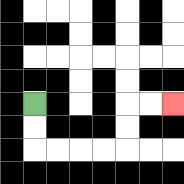{'start': '[1, 4]', 'end': '[7, 4]', 'path_directions': 'D,D,R,R,R,R,U,U,R,R', 'path_coordinates': '[[1, 4], [1, 5], [1, 6], [2, 6], [3, 6], [4, 6], [5, 6], [5, 5], [5, 4], [6, 4], [7, 4]]'}